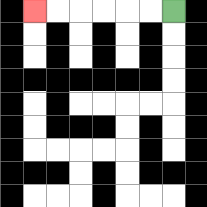{'start': '[7, 0]', 'end': '[1, 0]', 'path_directions': 'L,L,L,L,L,L', 'path_coordinates': '[[7, 0], [6, 0], [5, 0], [4, 0], [3, 0], [2, 0], [1, 0]]'}